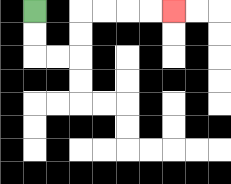{'start': '[1, 0]', 'end': '[7, 0]', 'path_directions': 'D,D,R,R,U,U,R,R,R,R', 'path_coordinates': '[[1, 0], [1, 1], [1, 2], [2, 2], [3, 2], [3, 1], [3, 0], [4, 0], [5, 0], [6, 0], [7, 0]]'}